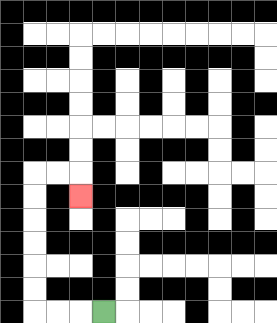{'start': '[4, 13]', 'end': '[3, 8]', 'path_directions': 'L,L,L,U,U,U,U,U,U,R,R,D', 'path_coordinates': '[[4, 13], [3, 13], [2, 13], [1, 13], [1, 12], [1, 11], [1, 10], [1, 9], [1, 8], [1, 7], [2, 7], [3, 7], [3, 8]]'}